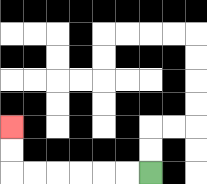{'start': '[6, 7]', 'end': '[0, 5]', 'path_directions': 'L,L,L,L,L,L,U,U', 'path_coordinates': '[[6, 7], [5, 7], [4, 7], [3, 7], [2, 7], [1, 7], [0, 7], [0, 6], [0, 5]]'}